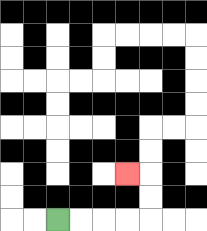{'start': '[2, 9]', 'end': '[5, 7]', 'path_directions': 'R,R,R,R,U,U,L', 'path_coordinates': '[[2, 9], [3, 9], [4, 9], [5, 9], [6, 9], [6, 8], [6, 7], [5, 7]]'}